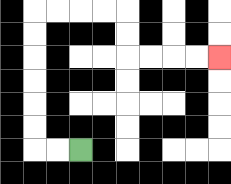{'start': '[3, 6]', 'end': '[9, 2]', 'path_directions': 'L,L,U,U,U,U,U,U,R,R,R,R,D,D,R,R,R,R', 'path_coordinates': '[[3, 6], [2, 6], [1, 6], [1, 5], [1, 4], [1, 3], [1, 2], [1, 1], [1, 0], [2, 0], [3, 0], [4, 0], [5, 0], [5, 1], [5, 2], [6, 2], [7, 2], [8, 2], [9, 2]]'}